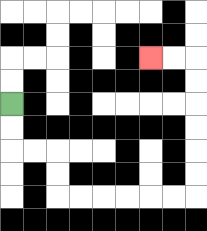{'start': '[0, 4]', 'end': '[6, 2]', 'path_directions': 'D,D,R,R,D,D,R,R,R,R,R,R,U,U,U,U,U,U,L,L', 'path_coordinates': '[[0, 4], [0, 5], [0, 6], [1, 6], [2, 6], [2, 7], [2, 8], [3, 8], [4, 8], [5, 8], [6, 8], [7, 8], [8, 8], [8, 7], [8, 6], [8, 5], [8, 4], [8, 3], [8, 2], [7, 2], [6, 2]]'}